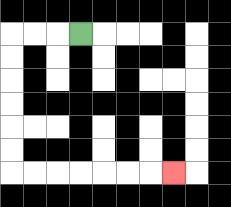{'start': '[3, 1]', 'end': '[7, 7]', 'path_directions': 'L,L,L,D,D,D,D,D,D,R,R,R,R,R,R,R', 'path_coordinates': '[[3, 1], [2, 1], [1, 1], [0, 1], [0, 2], [0, 3], [0, 4], [0, 5], [0, 6], [0, 7], [1, 7], [2, 7], [3, 7], [4, 7], [5, 7], [6, 7], [7, 7]]'}